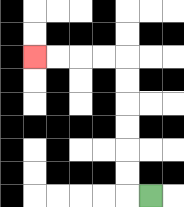{'start': '[6, 8]', 'end': '[1, 2]', 'path_directions': 'L,U,U,U,U,U,U,L,L,L,L', 'path_coordinates': '[[6, 8], [5, 8], [5, 7], [5, 6], [5, 5], [5, 4], [5, 3], [5, 2], [4, 2], [3, 2], [2, 2], [1, 2]]'}